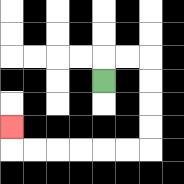{'start': '[4, 3]', 'end': '[0, 5]', 'path_directions': 'U,R,R,D,D,D,D,L,L,L,L,L,L,U', 'path_coordinates': '[[4, 3], [4, 2], [5, 2], [6, 2], [6, 3], [6, 4], [6, 5], [6, 6], [5, 6], [4, 6], [3, 6], [2, 6], [1, 6], [0, 6], [0, 5]]'}